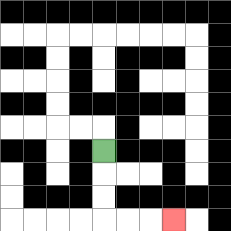{'start': '[4, 6]', 'end': '[7, 9]', 'path_directions': 'D,D,D,R,R,R', 'path_coordinates': '[[4, 6], [4, 7], [4, 8], [4, 9], [5, 9], [6, 9], [7, 9]]'}